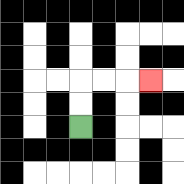{'start': '[3, 5]', 'end': '[6, 3]', 'path_directions': 'U,U,R,R,R', 'path_coordinates': '[[3, 5], [3, 4], [3, 3], [4, 3], [5, 3], [6, 3]]'}